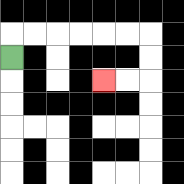{'start': '[0, 2]', 'end': '[4, 3]', 'path_directions': 'U,R,R,R,R,R,R,D,D,L,L', 'path_coordinates': '[[0, 2], [0, 1], [1, 1], [2, 1], [3, 1], [4, 1], [5, 1], [6, 1], [6, 2], [6, 3], [5, 3], [4, 3]]'}